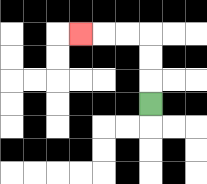{'start': '[6, 4]', 'end': '[3, 1]', 'path_directions': 'U,U,U,L,L,L', 'path_coordinates': '[[6, 4], [6, 3], [6, 2], [6, 1], [5, 1], [4, 1], [3, 1]]'}